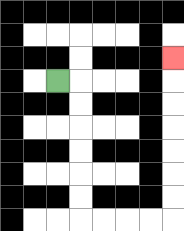{'start': '[2, 3]', 'end': '[7, 2]', 'path_directions': 'R,D,D,D,D,D,D,R,R,R,R,U,U,U,U,U,U,U', 'path_coordinates': '[[2, 3], [3, 3], [3, 4], [3, 5], [3, 6], [3, 7], [3, 8], [3, 9], [4, 9], [5, 9], [6, 9], [7, 9], [7, 8], [7, 7], [7, 6], [7, 5], [7, 4], [7, 3], [7, 2]]'}